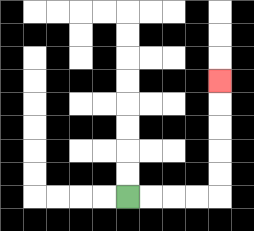{'start': '[5, 8]', 'end': '[9, 3]', 'path_directions': 'R,R,R,R,U,U,U,U,U', 'path_coordinates': '[[5, 8], [6, 8], [7, 8], [8, 8], [9, 8], [9, 7], [9, 6], [9, 5], [9, 4], [9, 3]]'}